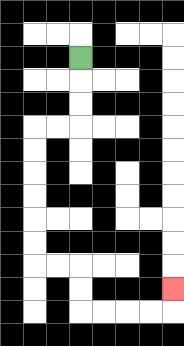{'start': '[3, 2]', 'end': '[7, 12]', 'path_directions': 'D,D,D,L,L,D,D,D,D,D,D,R,R,D,D,R,R,R,R,U', 'path_coordinates': '[[3, 2], [3, 3], [3, 4], [3, 5], [2, 5], [1, 5], [1, 6], [1, 7], [1, 8], [1, 9], [1, 10], [1, 11], [2, 11], [3, 11], [3, 12], [3, 13], [4, 13], [5, 13], [6, 13], [7, 13], [7, 12]]'}